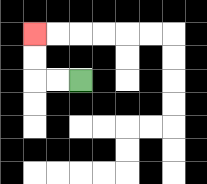{'start': '[3, 3]', 'end': '[1, 1]', 'path_directions': 'L,L,U,U', 'path_coordinates': '[[3, 3], [2, 3], [1, 3], [1, 2], [1, 1]]'}